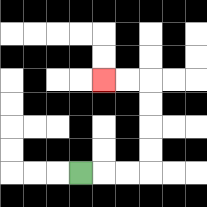{'start': '[3, 7]', 'end': '[4, 3]', 'path_directions': 'R,R,R,U,U,U,U,L,L', 'path_coordinates': '[[3, 7], [4, 7], [5, 7], [6, 7], [6, 6], [6, 5], [6, 4], [6, 3], [5, 3], [4, 3]]'}